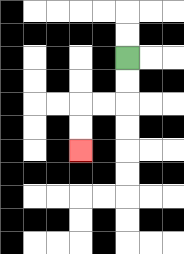{'start': '[5, 2]', 'end': '[3, 6]', 'path_directions': 'D,D,L,L,D,D', 'path_coordinates': '[[5, 2], [5, 3], [5, 4], [4, 4], [3, 4], [3, 5], [3, 6]]'}